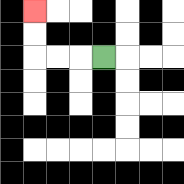{'start': '[4, 2]', 'end': '[1, 0]', 'path_directions': 'L,L,L,U,U', 'path_coordinates': '[[4, 2], [3, 2], [2, 2], [1, 2], [1, 1], [1, 0]]'}